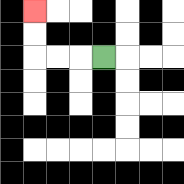{'start': '[4, 2]', 'end': '[1, 0]', 'path_directions': 'L,L,L,U,U', 'path_coordinates': '[[4, 2], [3, 2], [2, 2], [1, 2], [1, 1], [1, 0]]'}